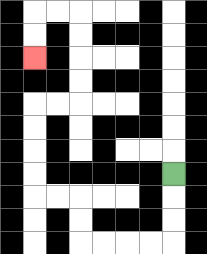{'start': '[7, 7]', 'end': '[1, 2]', 'path_directions': 'D,D,D,L,L,L,L,U,U,L,L,U,U,U,U,R,R,U,U,U,U,L,L,D,D', 'path_coordinates': '[[7, 7], [7, 8], [7, 9], [7, 10], [6, 10], [5, 10], [4, 10], [3, 10], [3, 9], [3, 8], [2, 8], [1, 8], [1, 7], [1, 6], [1, 5], [1, 4], [2, 4], [3, 4], [3, 3], [3, 2], [3, 1], [3, 0], [2, 0], [1, 0], [1, 1], [1, 2]]'}